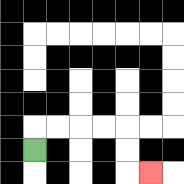{'start': '[1, 6]', 'end': '[6, 7]', 'path_directions': 'U,R,R,R,R,D,D,R', 'path_coordinates': '[[1, 6], [1, 5], [2, 5], [3, 5], [4, 5], [5, 5], [5, 6], [5, 7], [6, 7]]'}